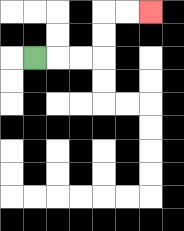{'start': '[1, 2]', 'end': '[6, 0]', 'path_directions': 'R,R,R,U,U,R,R', 'path_coordinates': '[[1, 2], [2, 2], [3, 2], [4, 2], [4, 1], [4, 0], [5, 0], [6, 0]]'}